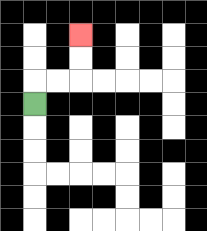{'start': '[1, 4]', 'end': '[3, 1]', 'path_directions': 'U,R,R,U,U', 'path_coordinates': '[[1, 4], [1, 3], [2, 3], [3, 3], [3, 2], [3, 1]]'}